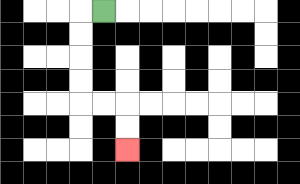{'start': '[4, 0]', 'end': '[5, 6]', 'path_directions': 'L,D,D,D,D,R,R,D,D', 'path_coordinates': '[[4, 0], [3, 0], [3, 1], [3, 2], [3, 3], [3, 4], [4, 4], [5, 4], [5, 5], [5, 6]]'}